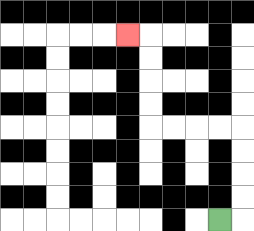{'start': '[9, 9]', 'end': '[5, 1]', 'path_directions': 'R,U,U,U,U,L,L,L,L,U,U,U,U,L', 'path_coordinates': '[[9, 9], [10, 9], [10, 8], [10, 7], [10, 6], [10, 5], [9, 5], [8, 5], [7, 5], [6, 5], [6, 4], [6, 3], [6, 2], [6, 1], [5, 1]]'}